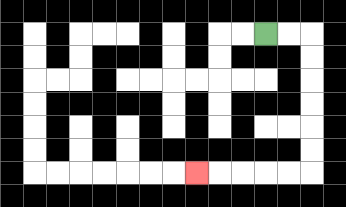{'start': '[11, 1]', 'end': '[8, 7]', 'path_directions': 'R,R,D,D,D,D,D,D,L,L,L,L,L', 'path_coordinates': '[[11, 1], [12, 1], [13, 1], [13, 2], [13, 3], [13, 4], [13, 5], [13, 6], [13, 7], [12, 7], [11, 7], [10, 7], [9, 7], [8, 7]]'}